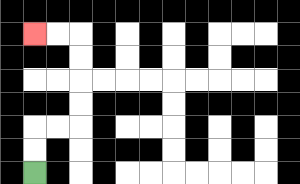{'start': '[1, 7]', 'end': '[1, 1]', 'path_directions': 'U,U,R,R,U,U,U,U,L,L', 'path_coordinates': '[[1, 7], [1, 6], [1, 5], [2, 5], [3, 5], [3, 4], [3, 3], [3, 2], [3, 1], [2, 1], [1, 1]]'}